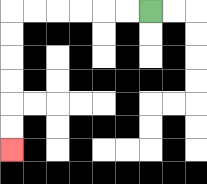{'start': '[6, 0]', 'end': '[0, 6]', 'path_directions': 'L,L,L,L,L,L,D,D,D,D,D,D', 'path_coordinates': '[[6, 0], [5, 0], [4, 0], [3, 0], [2, 0], [1, 0], [0, 0], [0, 1], [0, 2], [0, 3], [0, 4], [0, 5], [0, 6]]'}